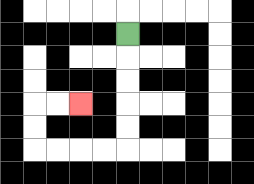{'start': '[5, 1]', 'end': '[3, 4]', 'path_directions': 'D,D,D,D,D,L,L,L,L,U,U,R,R', 'path_coordinates': '[[5, 1], [5, 2], [5, 3], [5, 4], [5, 5], [5, 6], [4, 6], [3, 6], [2, 6], [1, 6], [1, 5], [1, 4], [2, 4], [3, 4]]'}